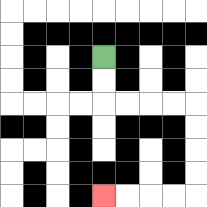{'start': '[4, 2]', 'end': '[4, 8]', 'path_directions': 'D,D,R,R,R,R,D,D,D,D,L,L,L,L', 'path_coordinates': '[[4, 2], [4, 3], [4, 4], [5, 4], [6, 4], [7, 4], [8, 4], [8, 5], [8, 6], [8, 7], [8, 8], [7, 8], [6, 8], [5, 8], [4, 8]]'}